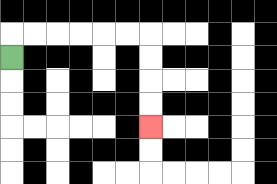{'start': '[0, 2]', 'end': '[6, 5]', 'path_directions': 'U,R,R,R,R,R,R,D,D,D,D', 'path_coordinates': '[[0, 2], [0, 1], [1, 1], [2, 1], [3, 1], [4, 1], [5, 1], [6, 1], [6, 2], [6, 3], [6, 4], [6, 5]]'}